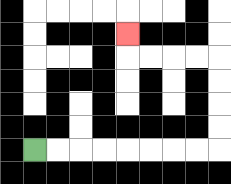{'start': '[1, 6]', 'end': '[5, 1]', 'path_directions': 'R,R,R,R,R,R,R,R,U,U,U,U,L,L,L,L,U', 'path_coordinates': '[[1, 6], [2, 6], [3, 6], [4, 6], [5, 6], [6, 6], [7, 6], [8, 6], [9, 6], [9, 5], [9, 4], [9, 3], [9, 2], [8, 2], [7, 2], [6, 2], [5, 2], [5, 1]]'}